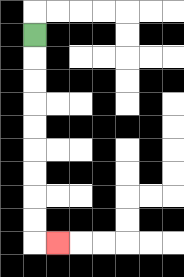{'start': '[1, 1]', 'end': '[2, 10]', 'path_directions': 'D,D,D,D,D,D,D,D,D,R', 'path_coordinates': '[[1, 1], [1, 2], [1, 3], [1, 4], [1, 5], [1, 6], [1, 7], [1, 8], [1, 9], [1, 10], [2, 10]]'}